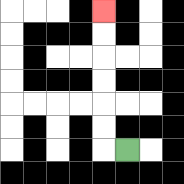{'start': '[5, 6]', 'end': '[4, 0]', 'path_directions': 'L,U,U,U,U,U,U', 'path_coordinates': '[[5, 6], [4, 6], [4, 5], [4, 4], [4, 3], [4, 2], [4, 1], [4, 0]]'}